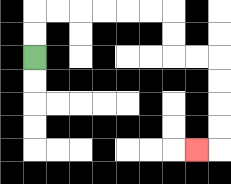{'start': '[1, 2]', 'end': '[8, 6]', 'path_directions': 'U,U,R,R,R,R,R,R,D,D,R,R,D,D,D,D,L', 'path_coordinates': '[[1, 2], [1, 1], [1, 0], [2, 0], [3, 0], [4, 0], [5, 0], [6, 0], [7, 0], [7, 1], [7, 2], [8, 2], [9, 2], [9, 3], [9, 4], [9, 5], [9, 6], [8, 6]]'}